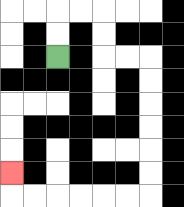{'start': '[2, 2]', 'end': '[0, 7]', 'path_directions': 'U,U,R,R,D,D,R,R,D,D,D,D,D,D,L,L,L,L,L,L,U', 'path_coordinates': '[[2, 2], [2, 1], [2, 0], [3, 0], [4, 0], [4, 1], [4, 2], [5, 2], [6, 2], [6, 3], [6, 4], [6, 5], [6, 6], [6, 7], [6, 8], [5, 8], [4, 8], [3, 8], [2, 8], [1, 8], [0, 8], [0, 7]]'}